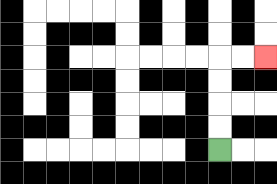{'start': '[9, 6]', 'end': '[11, 2]', 'path_directions': 'U,U,U,U,R,R', 'path_coordinates': '[[9, 6], [9, 5], [9, 4], [9, 3], [9, 2], [10, 2], [11, 2]]'}